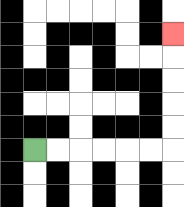{'start': '[1, 6]', 'end': '[7, 1]', 'path_directions': 'R,R,R,R,R,R,U,U,U,U,U', 'path_coordinates': '[[1, 6], [2, 6], [3, 6], [4, 6], [5, 6], [6, 6], [7, 6], [7, 5], [7, 4], [7, 3], [7, 2], [7, 1]]'}